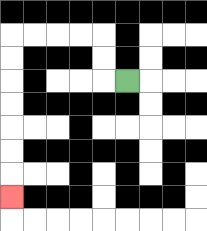{'start': '[5, 3]', 'end': '[0, 8]', 'path_directions': 'L,U,U,L,L,L,L,D,D,D,D,D,D,D', 'path_coordinates': '[[5, 3], [4, 3], [4, 2], [4, 1], [3, 1], [2, 1], [1, 1], [0, 1], [0, 2], [0, 3], [0, 4], [0, 5], [0, 6], [0, 7], [0, 8]]'}